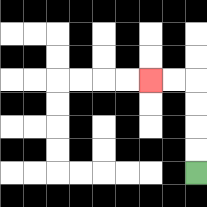{'start': '[8, 7]', 'end': '[6, 3]', 'path_directions': 'U,U,U,U,L,L', 'path_coordinates': '[[8, 7], [8, 6], [8, 5], [8, 4], [8, 3], [7, 3], [6, 3]]'}